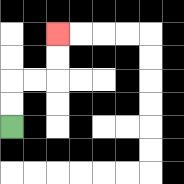{'start': '[0, 5]', 'end': '[2, 1]', 'path_directions': 'U,U,R,R,U,U', 'path_coordinates': '[[0, 5], [0, 4], [0, 3], [1, 3], [2, 3], [2, 2], [2, 1]]'}